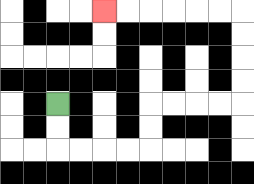{'start': '[2, 4]', 'end': '[4, 0]', 'path_directions': 'D,D,R,R,R,R,U,U,R,R,R,R,U,U,U,U,L,L,L,L,L,L', 'path_coordinates': '[[2, 4], [2, 5], [2, 6], [3, 6], [4, 6], [5, 6], [6, 6], [6, 5], [6, 4], [7, 4], [8, 4], [9, 4], [10, 4], [10, 3], [10, 2], [10, 1], [10, 0], [9, 0], [8, 0], [7, 0], [6, 0], [5, 0], [4, 0]]'}